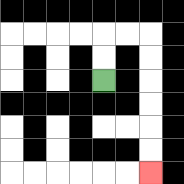{'start': '[4, 3]', 'end': '[6, 7]', 'path_directions': 'U,U,R,R,D,D,D,D,D,D', 'path_coordinates': '[[4, 3], [4, 2], [4, 1], [5, 1], [6, 1], [6, 2], [6, 3], [6, 4], [6, 5], [6, 6], [6, 7]]'}